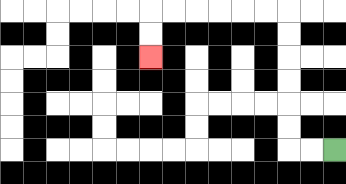{'start': '[14, 6]', 'end': '[6, 2]', 'path_directions': 'L,L,U,U,U,U,U,U,L,L,L,L,L,L,D,D', 'path_coordinates': '[[14, 6], [13, 6], [12, 6], [12, 5], [12, 4], [12, 3], [12, 2], [12, 1], [12, 0], [11, 0], [10, 0], [9, 0], [8, 0], [7, 0], [6, 0], [6, 1], [6, 2]]'}